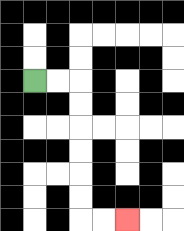{'start': '[1, 3]', 'end': '[5, 9]', 'path_directions': 'R,R,D,D,D,D,D,D,R,R', 'path_coordinates': '[[1, 3], [2, 3], [3, 3], [3, 4], [3, 5], [3, 6], [3, 7], [3, 8], [3, 9], [4, 9], [5, 9]]'}